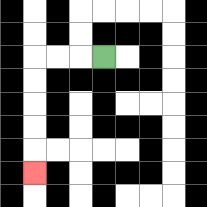{'start': '[4, 2]', 'end': '[1, 7]', 'path_directions': 'L,L,L,D,D,D,D,D', 'path_coordinates': '[[4, 2], [3, 2], [2, 2], [1, 2], [1, 3], [1, 4], [1, 5], [1, 6], [1, 7]]'}